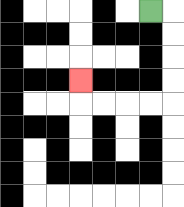{'start': '[6, 0]', 'end': '[3, 3]', 'path_directions': 'R,D,D,D,D,L,L,L,L,U', 'path_coordinates': '[[6, 0], [7, 0], [7, 1], [7, 2], [7, 3], [7, 4], [6, 4], [5, 4], [4, 4], [3, 4], [3, 3]]'}